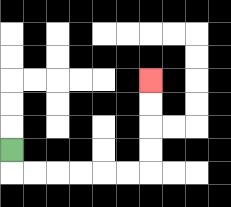{'start': '[0, 6]', 'end': '[6, 3]', 'path_directions': 'D,R,R,R,R,R,R,U,U,U,U', 'path_coordinates': '[[0, 6], [0, 7], [1, 7], [2, 7], [3, 7], [4, 7], [5, 7], [6, 7], [6, 6], [6, 5], [6, 4], [6, 3]]'}